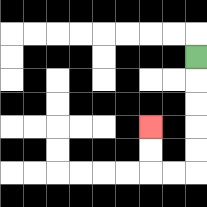{'start': '[8, 2]', 'end': '[6, 5]', 'path_directions': 'D,D,D,D,D,L,L,U,U', 'path_coordinates': '[[8, 2], [8, 3], [8, 4], [8, 5], [8, 6], [8, 7], [7, 7], [6, 7], [6, 6], [6, 5]]'}